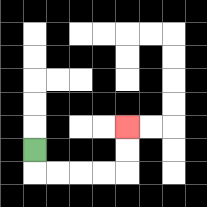{'start': '[1, 6]', 'end': '[5, 5]', 'path_directions': 'D,R,R,R,R,U,U', 'path_coordinates': '[[1, 6], [1, 7], [2, 7], [3, 7], [4, 7], [5, 7], [5, 6], [5, 5]]'}